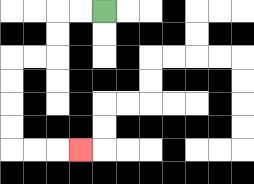{'start': '[4, 0]', 'end': '[3, 6]', 'path_directions': 'L,L,D,D,L,L,D,D,D,D,R,R,R', 'path_coordinates': '[[4, 0], [3, 0], [2, 0], [2, 1], [2, 2], [1, 2], [0, 2], [0, 3], [0, 4], [0, 5], [0, 6], [1, 6], [2, 6], [3, 6]]'}